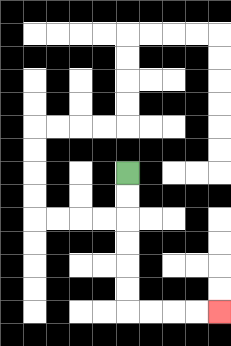{'start': '[5, 7]', 'end': '[9, 13]', 'path_directions': 'D,D,D,D,D,D,R,R,R,R', 'path_coordinates': '[[5, 7], [5, 8], [5, 9], [5, 10], [5, 11], [5, 12], [5, 13], [6, 13], [7, 13], [8, 13], [9, 13]]'}